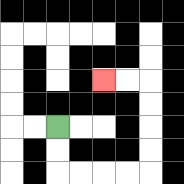{'start': '[2, 5]', 'end': '[4, 3]', 'path_directions': 'D,D,R,R,R,R,U,U,U,U,L,L', 'path_coordinates': '[[2, 5], [2, 6], [2, 7], [3, 7], [4, 7], [5, 7], [6, 7], [6, 6], [6, 5], [6, 4], [6, 3], [5, 3], [4, 3]]'}